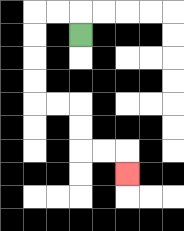{'start': '[3, 1]', 'end': '[5, 7]', 'path_directions': 'U,L,L,D,D,D,D,R,R,D,D,R,R,D', 'path_coordinates': '[[3, 1], [3, 0], [2, 0], [1, 0], [1, 1], [1, 2], [1, 3], [1, 4], [2, 4], [3, 4], [3, 5], [3, 6], [4, 6], [5, 6], [5, 7]]'}